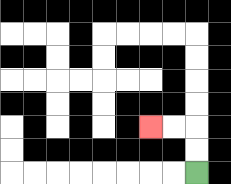{'start': '[8, 7]', 'end': '[6, 5]', 'path_directions': 'U,U,L,L', 'path_coordinates': '[[8, 7], [8, 6], [8, 5], [7, 5], [6, 5]]'}